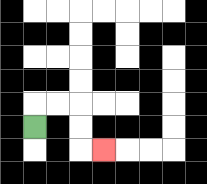{'start': '[1, 5]', 'end': '[4, 6]', 'path_directions': 'U,R,R,D,D,R', 'path_coordinates': '[[1, 5], [1, 4], [2, 4], [3, 4], [3, 5], [3, 6], [4, 6]]'}